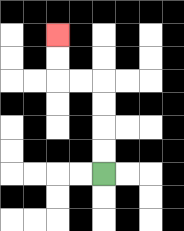{'start': '[4, 7]', 'end': '[2, 1]', 'path_directions': 'U,U,U,U,L,L,U,U', 'path_coordinates': '[[4, 7], [4, 6], [4, 5], [4, 4], [4, 3], [3, 3], [2, 3], [2, 2], [2, 1]]'}